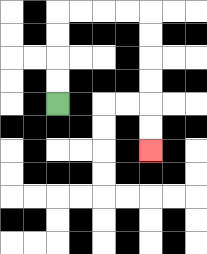{'start': '[2, 4]', 'end': '[6, 6]', 'path_directions': 'U,U,U,U,R,R,R,R,D,D,D,D,D,D', 'path_coordinates': '[[2, 4], [2, 3], [2, 2], [2, 1], [2, 0], [3, 0], [4, 0], [5, 0], [6, 0], [6, 1], [6, 2], [6, 3], [6, 4], [6, 5], [6, 6]]'}